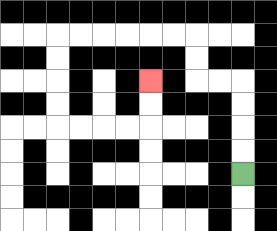{'start': '[10, 7]', 'end': '[6, 3]', 'path_directions': 'U,U,U,U,L,L,U,U,L,L,L,L,L,L,D,D,D,D,R,R,R,R,U,U', 'path_coordinates': '[[10, 7], [10, 6], [10, 5], [10, 4], [10, 3], [9, 3], [8, 3], [8, 2], [8, 1], [7, 1], [6, 1], [5, 1], [4, 1], [3, 1], [2, 1], [2, 2], [2, 3], [2, 4], [2, 5], [3, 5], [4, 5], [5, 5], [6, 5], [6, 4], [6, 3]]'}